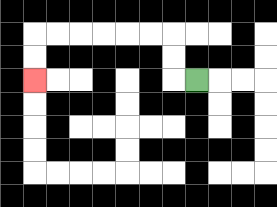{'start': '[8, 3]', 'end': '[1, 3]', 'path_directions': 'L,U,U,L,L,L,L,L,L,D,D', 'path_coordinates': '[[8, 3], [7, 3], [7, 2], [7, 1], [6, 1], [5, 1], [4, 1], [3, 1], [2, 1], [1, 1], [1, 2], [1, 3]]'}